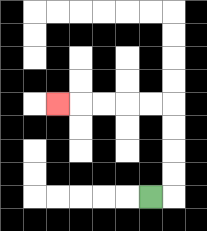{'start': '[6, 8]', 'end': '[2, 4]', 'path_directions': 'R,U,U,U,U,L,L,L,L,L', 'path_coordinates': '[[6, 8], [7, 8], [7, 7], [7, 6], [7, 5], [7, 4], [6, 4], [5, 4], [4, 4], [3, 4], [2, 4]]'}